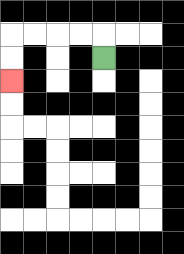{'start': '[4, 2]', 'end': '[0, 3]', 'path_directions': 'U,L,L,L,L,D,D', 'path_coordinates': '[[4, 2], [4, 1], [3, 1], [2, 1], [1, 1], [0, 1], [0, 2], [0, 3]]'}